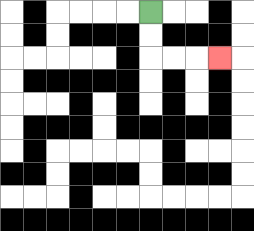{'start': '[6, 0]', 'end': '[9, 2]', 'path_directions': 'D,D,R,R,R', 'path_coordinates': '[[6, 0], [6, 1], [6, 2], [7, 2], [8, 2], [9, 2]]'}